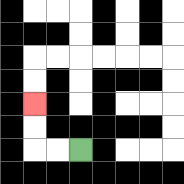{'start': '[3, 6]', 'end': '[1, 4]', 'path_directions': 'L,L,U,U', 'path_coordinates': '[[3, 6], [2, 6], [1, 6], [1, 5], [1, 4]]'}